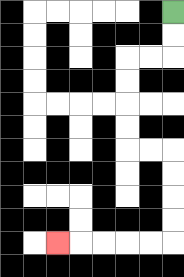{'start': '[7, 0]', 'end': '[2, 10]', 'path_directions': 'D,D,L,L,D,D,D,D,R,R,D,D,D,D,L,L,L,L,L', 'path_coordinates': '[[7, 0], [7, 1], [7, 2], [6, 2], [5, 2], [5, 3], [5, 4], [5, 5], [5, 6], [6, 6], [7, 6], [7, 7], [7, 8], [7, 9], [7, 10], [6, 10], [5, 10], [4, 10], [3, 10], [2, 10]]'}